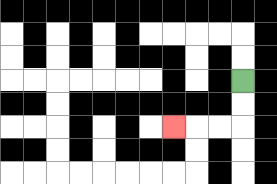{'start': '[10, 3]', 'end': '[7, 5]', 'path_directions': 'D,D,L,L,L', 'path_coordinates': '[[10, 3], [10, 4], [10, 5], [9, 5], [8, 5], [7, 5]]'}